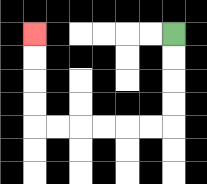{'start': '[7, 1]', 'end': '[1, 1]', 'path_directions': 'D,D,D,D,L,L,L,L,L,L,U,U,U,U', 'path_coordinates': '[[7, 1], [7, 2], [7, 3], [7, 4], [7, 5], [6, 5], [5, 5], [4, 5], [3, 5], [2, 5], [1, 5], [1, 4], [1, 3], [1, 2], [1, 1]]'}